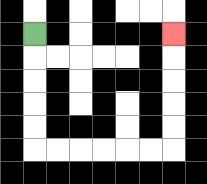{'start': '[1, 1]', 'end': '[7, 1]', 'path_directions': 'D,D,D,D,D,R,R,R,R,R,R,U,U,U,U,U', 'path_coordinates': '[[1, 1], [1, 2], [1, 3], [1, 4], [1, 5], [1, 6], [2, 6], [3, 6], [4, 6], [5, 6], [6, 6], [7, 6], [7, 5], [7, 4], [7, 3], [7, 2], [7, 1]]'}